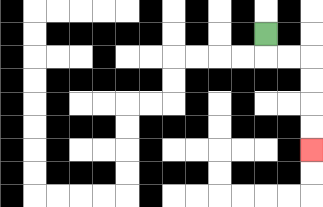{'start': '[11, 1]', 'end': '[13, 6]', 'path_directions': 'D,R,R,D,D,D,D', 'path_coordinates': '[[11, 1], [11, 2], [12, 2], [13, 2], [13, 3], [13, 4], [13, 5], [13, 6]]'}